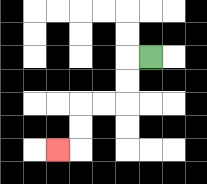{'start': '[6, 2]', 'end': '[2, 6]', 'path_directions': 'L,D,D,L,L,D,D,L', 'path_coordinates': '[[6, 2], [5, 2], [5, 3], [5, 4], [4, 4], [3, 4], [3, 5], [3, 6], [2, 6]]'}